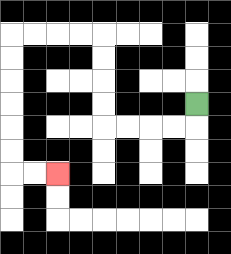{'start': '[8, 4]', 'end': '[2, 7]', 'path_directions': 'D,L,L,L,L,U,U,U,U,L,L,L,L,D,D,D,D,D,D,R,R', 'path_coordinates': '[[8, 4], [8, 5], [7, 5], [6, 5], [5, 5], [4, 5], [4, 4], [4, 3], [4, 2], [4, 1], [3, 1], [2, 1], [1, 1], [0, 1], [0, 2], [0, 3], [0, 4], [0, 5], [0, 6], [0, 7], [1, 7], [2, 7]]'}